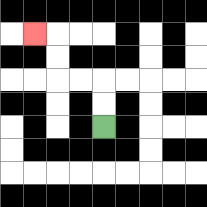{'start': '[4, 5]', 'end': '[1, 1]', 'path_directions': 'U,U,L,L,U,U,L', 'path_coordinates': '[[4, 5], [4, 4], [4, 3], [3, 3], [2, 3], [2, 2], [2, 1], [1, 1]]'}